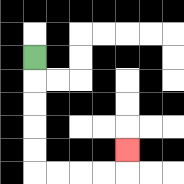{'start': '[1, 2]', 'end': '[5, 6]', 'path_directions': 'D,D,D,D,D,R,R,R,R,U', 'path_coordinates': '[[1, 2], [1, 3], [1, 4], [1, 5], [1, 6], [1, 7], [2, 7], [3, 7], [4, 7], [5, 7], [5, 6]]'}